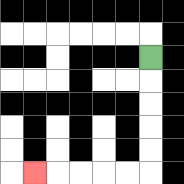{'start': '[6, 2]', 'end': '[1, 7]', 'path_directions': 'D,D,D,D,D,L,L,L,L,L', 'path_coordinates': '[[6, 2], [6, 3], [6, 4], [6, 5], [6, 6], [6, 7], [5, 7], [4, 7], [3, 7], [2, 7], [1, 7]]'}